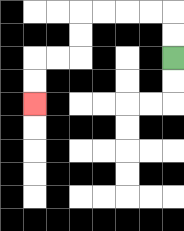{'start': '[7, 2]', 'end': '[1, 4]', 'path_directions': 'U,U,L,L,L,L,D,D,L,L,D,D', 'path_coordinates': '[[7, 2], [7, 1], [7, 0], [6, 0], [5, 0], [4, 0], [3, 0], [3, 1], [3, 2], [2, 2], [1, 2], [1, 3], [1, 4]]'}